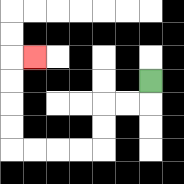{'start': '[6, 3]', 'end': '[1, 2]', 'path_directions': 'D,L,L,D,D,L,L,L,L,U,U,U,U,R', 'path_coordinates': '[[6, 3], [6, 4], [5, 4], [4, 4], [4, 5], [4, 6], [3, 6], [2, 6], [1, 6], [0, 6], [0, 5], [0, 4], [0, 3], [0, 2], [1, 2]]'}